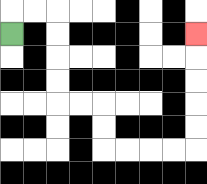{'start': '[0, 1]', 'end': '[8, 1]', 'path_directions': 'U,R,R,D,D,D,D,R,R,D,D,R,R,R,R,U,U,U,U,U', 'path_coordinates': '[[0, 1], [0, 0], [1, 0], [2, 0], [2, 1], [2, 2], [2, 3], [2, 4], [3, 4], [4, 4], [4, 5], [4, 6], [5, 6], [6, 6], [7, 6], [8, 6], [8, 5], [8, 4], [8, 3], [8, 2], [8, 1]]'}